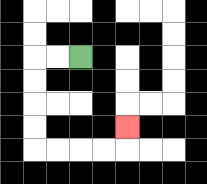{'start': '[3, 2]', 'end': '[5, 5]', 'path_directions': 'L,L,D,D,D,D,R,R,R,R,U', 'path_coordinates': '[[3, 2], [2, 2], [1, 2], [1, 3], [1, 4], [1, 5], [1, 6], [2, 6], [3, 6], [4, 6], [5, 6], [5, 5]]'}